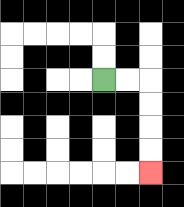{'start': '[4, 3]', 'end': '[6, 7]', 'path_directions': 'R,R,D,D,D,D', 'path_coordinates': '[[4, 3], [5, 3], [6, 3], [6, 4], [6, 5], [6, 6], [6, 7]]'}